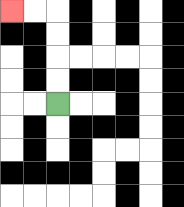{'start': '[2, 4]', 'end': '[0, 0]', 'path_directions': 'U,U,U,U,L,L', 'path_coordinates': '[[2, 4], [2, 3], [2, 2], [2, 1], [2, 0], [1, 0], [0, 0]]'}